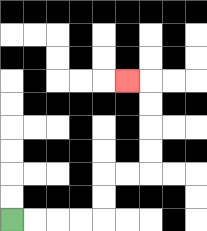{'start': '[0, 9]', 'end': '[5, 3]', 'path_directions': 'R,R,R,R,U,U,R,R,U,U,U,U,L', 'path_coordinates': '[[0, 9], [1, 9], [2, 9], [3, 9], [4, 9], [4, 8], [4, 7], [5, 7], [6, 7], [6, 6], [6, 5], [6, 4], [6, 3], [5, 3]]'}